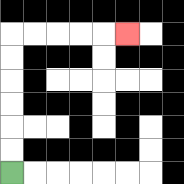{'start': '[0, 7]', 'end': '[5, 1]', 'path_directions': 'U,U,U,U,U,U,R,R,R,R,R', 'path_coordinates': '[[0, 7], [0, 6], [0, 5], [0, 4], [0, 3], [0, 2], [0, 1], [1, 1], [2, 1], [3, 1], [4, 1], [5, 1]]'}